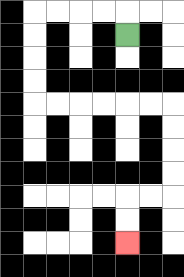{'start': '[5, 1]', 'end': '[5, 10]', 'path_directions': 'U,L,L,L,L,D,D,D,D,R,R,R,R,R,R,D,D,D,D,L,L,D,D', 'path_coordinates': '[[5, 1], [5, 0], [4, 0], [3, 0], [2, 0], [1, 0], [1, 1], [1, 2], [1, 3], [1, 4], [2, 4], [3, 4], [4, 4], [5, 4], [6, 4], [7, 4], [7, 5], [7, 6], [7, 7], [7, 8], [6, 8], [5, 8], [5, 9], [5, 10]]'}